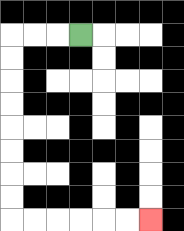{'start': '[3, 1]', 'end': '[6, 9]', 'path_directions': 'L,L,L,D,D,D,D,D,D,D,D,R,R,R,R,R,R', 'path_coordinates': '[[3, 1], [2, 1], [1, 1], [0, 1], [0, 2], [0, 3], [0, 4], [0, 5], [0, 6], [0, 7], [0, 8], [0, 9], [1, 9], [2, 9], [3, 9], [4, 9], [5, 9], [6, 9]]'}